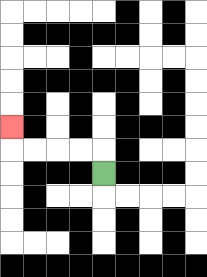{'start': '[4, 7]', 'end': '[0, 5]', 'path_directions': 'U,L,L,L,L,U', 'path_coordinates': '[[4, 7], [4, 6], [3, 6], [2, 6], [1, 6], [0, 6], [0, 5]]'}